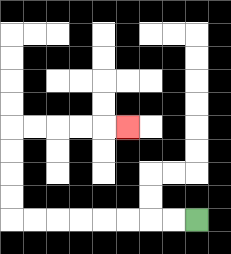{'start': '[8, 9]', 'end': '[5, 5]', 'path_directions': 'L,L,L,L,L,L,L,L,U,U,U,U,R,R,R,R,R', 'path_coordinates': '[[8, 9], [7, 9], [6, 9], [5, 9], [4, 9], [3, 9], [2, 9], [1, 9], [0, 9], [0, 8], [0, 7], [0, 6], [0, 5], [1, 5], [2, 5], [3, 5], [4, 5], [5, 5]]'}